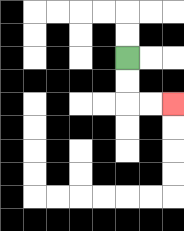{'start': '[5, 2]', 'end': '[7, 4]', 'path_directions': 'D,D,R,R', 'path_coordinates': '[[5, 2], [5, 3], [5, 4], [6, 4], [7, 4]]'}